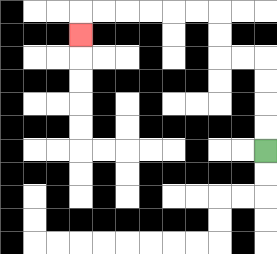{'start': '[11, 6]', 'end': '[3, 1]', 'path_directions': 'U,U,U,U,L,L,U,U,L,L,L,L,L,L,D', 'path_coordinates': '[[11, 6], [11, 5], [11, 4], [11, 3], [11, 2], [10, 2], [9, 2], [9, 1], [9, 0], [8, 0], [7, 0], [6, 0], [5, 0], [4, 0], [3, 0], [3, 1]]'}